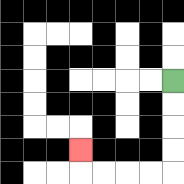{'start': '[7, 3]', 'end': '[3, 6]', 'path_directions': 'D,D,D,D,L,L,L,L,U', 'path_coordinates': '[[7, 3], [7, 4], [7, 5], [7, 6], [7, 7], [6, 7], [5, 7], [4, 7], [3, 7], [3, 6]]'}